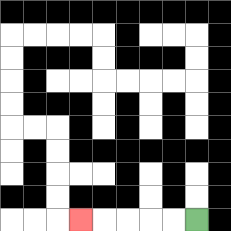{'start': '[8, 9]', 'end': '[3, 9]', 'path_directions': 'L,L,L,L,L', 'path_coordinates': '[[8, 9], [7, 9], [6, 9], [5, 9], [4, 9], [3, 9]]'}